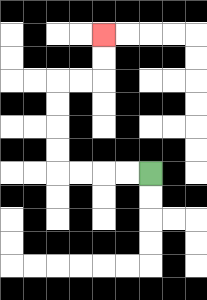{'start': '[6, 7]', 'end': '[4, 1]', 'path_directions': 'L,L,L,L,U,U,U,U,R,R,U,U', 'path_coordinates': '[[6, 7], [5, 7], [4, 7], [3, 7], [2, 7], [2, 6], [2, 5], [2, 4], [2, 3], [3, 3], [4, 3], [4, 2], [4, 1]]'}